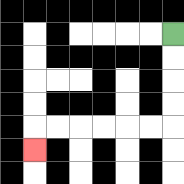{'start': '[7, 1]', 'end': '[1, 6]', 'path_directions': 'D,D,D,D,L,L,L,L,L,L,D', 'path_coordinates': '[[7, 1], [7, 2], [7, 3], [7, 4], [7, 5], [6, 5], [5, 5], [4, 5], [3, 5], [2, 5], [1, 5], [1, 6]]'}